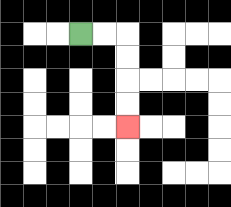{'start': '[3, 1]', 'end': '[5, 5]', 'path_directions': 'R,R,D,D,D,D', 'path_coordinates': '[[3, 1], [4, 1], [5, 1], [5, 2], [5, 3], [5, 4], [5, 5]]'}